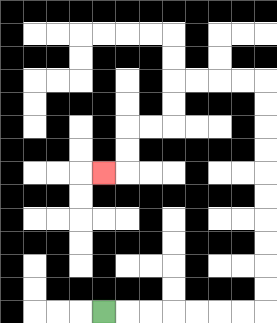{'start': '[4, 13]', 'end': '[4, 7]', 'path_directions': 'R,R,R,R,R,R,R,U,U,U,U,U,U,U,U,U,U,L,L,L,L,D,D,L,L,D,D,L', 'path_coordinates': '[[4, 13], [5, 13], [6, 13], [7, 13], [8, 13], [9, 13], [10, 13], [11, 13], [11, 12], [11, 11], [11, 10], [11, 9], [11, 8], [11, 7], [11, 6], [11, 5], [11, 4], [11, 3], [10, 3], [9, 3], [8, 3], [7, 3], [7, 4], [7, 5], [6, 5], [5, 5], [5, 6], [5, 7], [4, 7]]'}